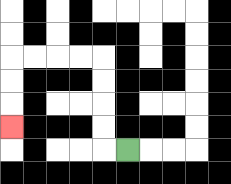{'start': '[5, 6]', 'end': '[0, 5]', 'path_directions': 'L,U,U,U,U,L,L,L,L,D,D,D', 'path_coordinates': '[[5, 6], [4, 6], [4, 5], [4, 4], [4, 3], [4, 2], [3, 2], [2, 2], [1, 2], [0, 2], [0, 3], [0, 4], [0, 5]]'}